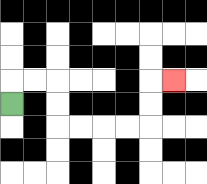{'start': '[0, 4]', 'end': '[7, 3]', 'path_directions': 'U,R,R,D,D,R,R,R,R,U,U,R', 'path_coordinates': '[[0, 4], [0, 3], [1, 3], [2, 3], [2, 4], [2, 5], [3, 5], [4, 5], [5, 5], [6, 5], [6, 4], [6, 3], [7, 3]]'}